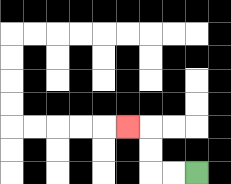{'start': '[8, 7]', 'end': '[5, 5]', 'path_directions': 'L,L,U,U,L', 'path_coordinates': '[[8, 7], [7, 7], [6, 7], [6, 6], [6, 5], [5, 5]]'}